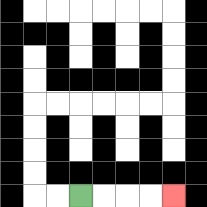{'start': '[3, 8]', 'end': '[7, 8]', 'path_directions': 'R,R,R,R', 'path_coordinates': '[[3, 8], [4, 8], [5, 8], [6, 8], [7, 8]]'}